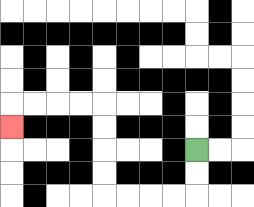{'start': '[8, 6]', 'end': '[0, 5]', 'path_directions': 'D,D,L,L,L,L,U,U,U,U,L,L,L,L,D', 'path_coordinates': '[[8, 6], [8, 7], [8, 8], [7, 8], [6, 8], [5, 8], [4, 8], [4, 7], [4, 6], [4, 5], [4, 4], [3, 4], [2, 4], [1, 4], [0, 4], [0, 5]]'}